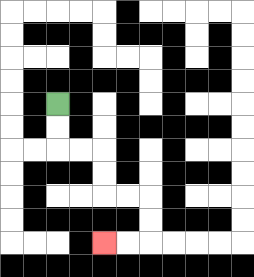{'start': '[2, 4]', 'end': '[4, 10]', 'path_directions': 'D,D,R,R,D,D,R,R,D,D,L,L', 'path_coordinates': '[[2, 4], [2, 5], [2, 6], [3, 6], [4, 6], [4, 7], [4, 8], [5, 8], [6, 8], [6, 9], [6, 10], [5, 10], [4, 10]]'}